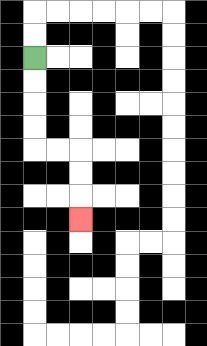{'start': '[1, 2]', 'end': '[3, 9]', 'path_directions': 'D,D,D,D,R,R,D,D,D', 'path_coordinates': '[[1, 2], [1, 3], [1, 4], [1, 5], [1, 6], [2, 6], [3, 6], [3, 7], [3, 8], [3, 9]]'}